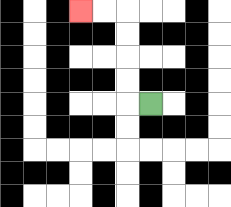{'start': '[6, 4]', 'end': '[3, 0]', 'path_directions': 'L,U,U,U,U,L,L', 'path_coordinates': '[[6, 4], [5, 4], [5, 3], [5, 2], [5, 1], [5, 0], [4, 0], [3, 0]]'}